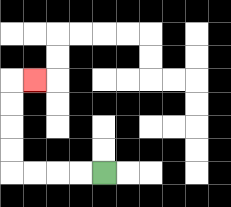{'start': '[4, 7]', 'end': '[1, 3]', 'path_directions': 'L,L,L,L,U,U,U,U,R', 'path_coordinates': '[[4, 7], [3, 7], [2, 7], [1, 7], [0, 7], [0, 6], [0, 5], [0, 4], [0, 3], [1, 3]]'}